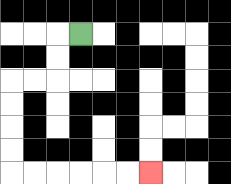{'start': '[3, 1]', 'end': '[6, 7]', 'path_directions': 'L,D,D,L,L,D,D,D,D,R,R,R,R,R,R', 'path_coordinates': '[[3, 1], [2, 1], [2, 2], [2, 3], [1, 3], [0, 3], [0, 4], [0, 5], [0, 6], [0, 7], [1, 7], [2, 7], [3, 7], [4, 7], [5, 7], [6, 7]]'}